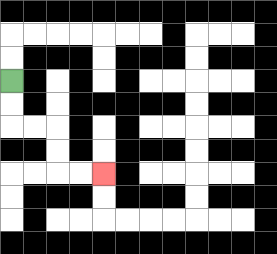{'start': '[0, 3]', 'end': '[4, 7]', 'path_directions': 'D,D,R,R,D,D,R,R', 'path_coordinates': '[[0, 3], [0, 4], [0, 5], [1, 5], [2, 5], [2, 6], [2, 7], [3, 7], [4, 7]]'}